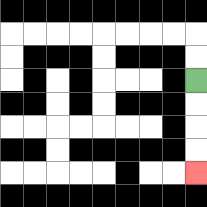{'start': '[8, 3]', 'end': '[8, 7]', 'path_directions': 'D,D,D,D', 'path_coordinates': '[[8, 3], [8, 4], [8, 5], [8, 6], [8, 7]]'}